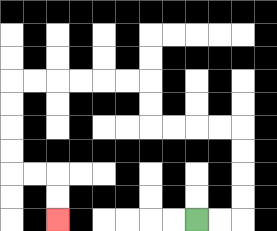{'start': '[8, 9]', 'end': '[2, 9]', 'path_directions': 'R,R,U,U,U,U,L,L,L,L,U,U,L,L,L,L,L,L,D,D,D,D,R,R,D,D', 'path_coordinates': '[[8, 9], [9, 9], [10, 9], [10, 8], [10, 7], [10, 6], [10, 5], [9, 5], [8, 5], [7, 5], [6, 5], [6, 4], [6, 3], [5, 3], [4, 3], [3, 3], [2, 3], [1, 3], [0, 3], [0, 4], [0, 5], [0, 6], [0, 7], [1, 7], [2, 7], [2, 8], [2, 9]]'}